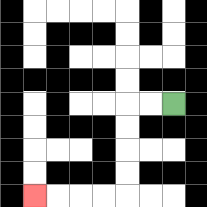{'start': '[7, 4]', 'end': '[1, 8]', 'path_directions': 'L,L,D,D,D,D,L,L,L,L', 'path_coordinates': '[[7, 4], [6, 4], [5, 4], [5, 5], [5, 6], [5, 7], [5, 8], [4, 8], [3, 8], [2, 8], [1, 8]]'}